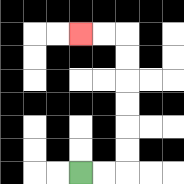{'start': '[3, 7]', 'end': '[3, 1]', 'path_directions': 'R,R,U,U,U,U,U,U,L,L', 'path_coordinates': '[[3, 7], [4, 7], [5, 7], [5, 6], [5, 5], [5, 4], [5, 3], [5, 2], [5, 1], [4, 1], [3, 1]]'}